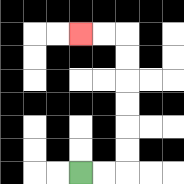{'start': '[3, 7]', 'end': '[3, 1]', 'path_directions': 'R,R,U,U,U,U,U,U,L,L', 'path_coordinates': '[[3, 7], [4, 7], [5, 7], [5, 6], [5, 5], [5, 4], [5, 3], [5, 2], [5, 1], [4, 1], [3, 1]]'}